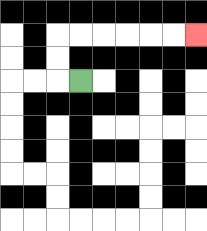{'start': '[3, 3]', 'end': '[8, 1]', 'path_directions': 'L,U,U,R,R,R,R,R,R', 'path_coordinates': '[[3, 3], [2, 3], [2, 2], [2, 1], [3, 1], [4, 1], [5, 1], [6, 1], [7, 1], [8, 1]]'}